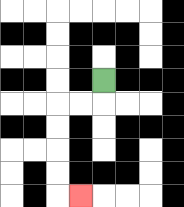{'start': '[4, 3]', 'end': '[3, 8]', 'path_directions': 'D,L,L,D,D,D,D,R', 'path_coordinates': '[[4, 3], [4, 4], [3, 4], [2, 4], [2, 5], [2, 6], [2, 7], [2, 8], [3, 8]]'}